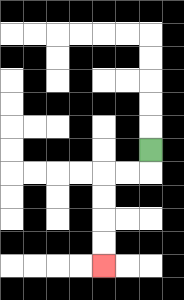{'start': '[6, 6]', 'end': '[4, 11]', 'path_directions': 'D,L,L,D,D,D,D', 'path_coordinates': '[[6, 6], [6, 7], [5, 7], [4, 7], [4, 8], [4, 9], [4, 10], [4, 11]]'}